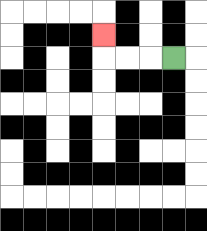{'start': '[7, 2]', 'end': '[4, 1]', 'path_directions': 'L,L,L,U', 'path_coordinates': '[[7, 2], [6, 2], [5, 2], [4, 2], [4, 1]]'}